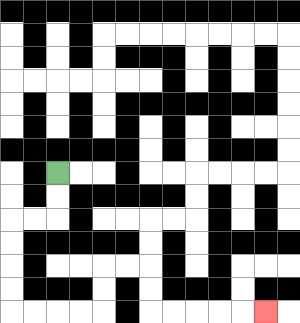{'start': '[2, 7]', 'end': '[11, 13]', 'path_directions': 'D,D,L,L,D,D,D,D,R,R,R,R,U,U,R,R,D,D,R,R,R,R,R', 'path_coordinates': '[[2, 7], [2, 8], [2, 9], [1, 9], [0, 9], [0, 10], [0, 11], [0, 12], [0, 13], [1, 13], [2, 13], [3, 13], [4, 13], [4, 12], [4, 11], [5, 11], [6, 11], [6, 12], [6, 13], [7, 13], [8, 13], [9, 13], [10, 13], [11, 13]]'}